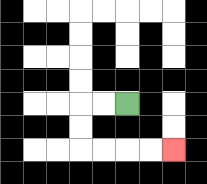{'start': '[5, 4]', 'end': '[7, 6]', 'path_directions': 'L,L,D,D,R,R,R,R', 'path_coordinates': '[[5, 4], [4, 4], [3, 4], [3, 5], [3, 6], [4, 6], [5, 6], [6, 6], [7, 6]]'}